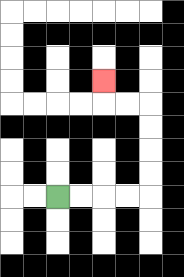{'start': '[2, 8]', 'end': '[4, 3]', 'path_directions': 'R,R,R,R,U,U,U,U,L,L,U', 'path_coordinates': '[[2, 8], [3, 8], [4, 8], [5, 8], [6, 8], [6, 7], [6, 6], [6, 5], [6, 4], [5, 4], [4, 4], [4, 3]]'}